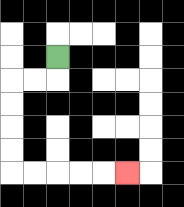{'start': '[2, 2]', 'end': '[5, 7]', 'path_directions': 'D,L,L,D,D,D,D,R,R,R,R,R', 'path_coordinates': '[[2, 2], [2, 3], [1, 3], [0, 3], [0, 4], [0, 5], [0, 6], [0, 7], [1, 7], [2, 7], [3, 7], [4, 7], [5, 7]]'}